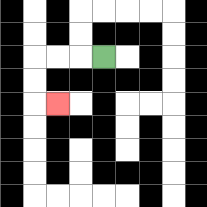{'start': '[4, 2]', 'end': '[2, 4]', 'path_directions': 'L,L,L,D,D,R', 'path_coordinates': '[[4, 2], [3, 2], [2, 2], [1, 2], [1, 3], [1, 4], [2, 4]]'}